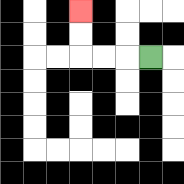{'start': '[6, 2]', 'end': '[3, 0]', 'path_directions': 'L,L,L,U,U', 'path_coordinates': '[[6, 2], [5, 2], [4, 2], [3, 2], [3, 1], [3, 0]]'}